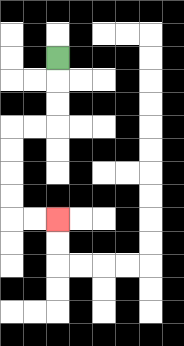{'start': '[2, 2]', 'end': '[2, 9]', 'path_directions': 'D,D,D,L,L,D,D,D,D,R,R', 'path_coordinates': '[[2, 2], [2, 3], [2, 4], [2, 5], [1, 5], [0, 5], [0, 6], [0, 7], [0, 8], [0, 9], [1, 9], [2, 9]]'}